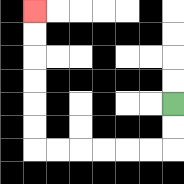{'start': '[7, 4]', 'end': '[1, 0]', 'path_directions': 'D,D,L,L,L,L,L,L,U,U,U,U,U,U', 'path_coordinates': '[[7, 4], [7, 5], [7, 6], [6, 6], [5, 6], [4, 6], [3, 6], [2, 6], [1, 6], [1, 5], [1, 4], [1, 3], [1, 2], [1, 1], [1, 0]]'}